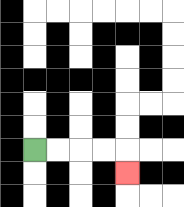{'start': '[1, 6]', 'end': '[5, 7]', 'path_directions': 'R,R,R,R,D', 'path_coordinates': '[[1, 6], [2, 6], [3, 6], [4, 6], [5, 6], [5, 7]]'}